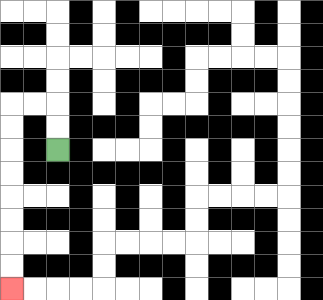{'start': '[2, 6]', 'end': '[0, 12]', 'path_directions': 'U,U,L,L,D,D,D,D,D,D,D,D', 'path_coordinates': '[[2, 6], [2, 5], [2, 4], [1, 4], [0, 4], [0, 5], [0, 6], [0, 7], [0, 8], [0, 9], [0, 10], [0, 11], [0, 12]]'}